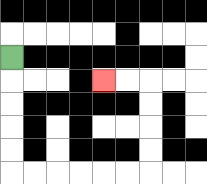{'start': '[0, 2]', 'end': '[4, 3]', 'path_directions': 'D,D,D,D,D,R,R,R,R,R,R,U,U,U,U,L,L', 'path_coordinates': '[[0, 2], [0, 3], [0, 4], [0, 5], [0, 6], [0, 7], [1, 7], [2, 7], [3, 7], [4, 7], [5, 7], [6, 7], [6, 6], [6, 5], [6, 4], [6, 3], [5, 3], [4, 3]]'}